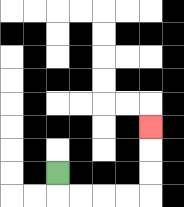{'start': '[2, 7]', 'end': '[6, 5]', 'path_directions': 'D,R,R,R,R,U,U,U', 'path_coordinates': '[[2, 7], [2, 8], [3, 8], [4, 8], [5, 8], [6, 8], [6, 7], [6, 6], [6, 5]]'}